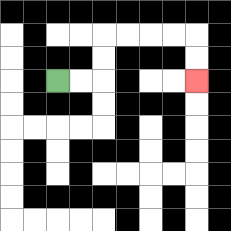{'start': '[2, 3]', 'end': '[8, 3]', 'path_directions': 'R,R,U,U,R,R,R,R,D,D', 'path_coordinates': '[[2, 3], [3, 3], [4, 3], [4, 2], [4, 1], [5, 1], [6, 1], [7, 1], [8, 1], [8, 2], [8, 3]]'}